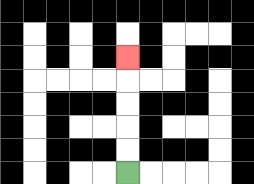{'start': '[5, 7]', 'end': '[5, 2]', 'path_directions': 'U,U,U,U,U', 'path_coordinates': '[[5, 7], [5, 6], [5, 5], [5, 4], [5, 3], [5, 2]]'}